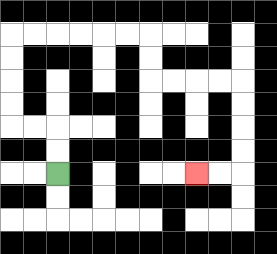{'start': '[2, 7]', 'end': '[8, 7]', 'path_directions': 'U,U,L,L,U,U,U,U,R,R,R,R,R,R,D,D,R,R,R,R,D,D,D,D,L,L', 'path_coordinates': '[[2, 7], [2, 6], [2, 5], [1, 5], [0, 5], [0, 4], [0, 3], [0, 2], [0, 1], [1, 1], [2, 1], [3, 1], [4, 1], [5, 1], [6, 1], [6, 2], [6, 3], [7, 3], [8, 3], [9, 3], [10, 3], [10, 4], [10, 5], [10, 6], [10, 7], [9, 7], [8, 7]]'}